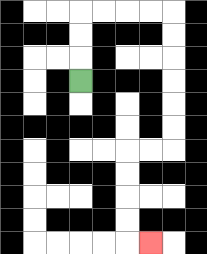{'start': '[3, 3]', 'end': '[6, 10]', 'path_directions': 'U,U,U,R,R,R,R,D,D,D,D,D,D,L,L,D,D,D,D,R', 'path_coordinates': '[[3, 3], [3, 2], [3, 1], [3, 0], [4, 0], [5, 0], [6, 0], [7, 0], [7, 1], [7, 2], [7, 3], [7, 4], [7, 5], [7, 6], [6, 6], [5, 6], [5, 7], [5, 8], [5, 9], [5, 10], [6, 10]]'}